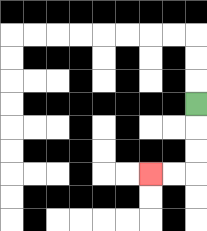{'start': '[8, 4]', 'end': '[6, 7]', 'path_directions': 'D,D,D,L,L', 'path_coordinates': '[[8, 4], [8, 5], [8, 6], [8, 7], [7, 7], [6, 7]]'}